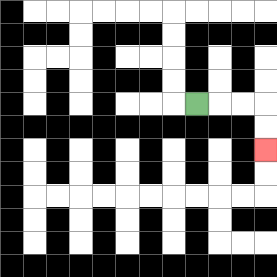{'start': '[8, 4]', 'end': '[11, 6]', 'path_directions': 'R,R,R,D,D', 'path_coordinates': '[[8, 4], [9, 4], [10, 4], [11, 4], [11, 5], [11, 6]]'}